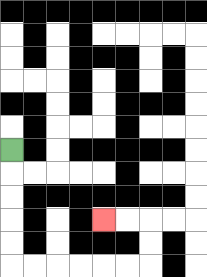{'start': '[0, 6]', 'end': '[4, 9]', 'path_directions': 'D,D,D,D,D,R,R,R,R,R,R,U,U,L,L', 'path_coordinates': '[[0, 6], [0, 7], [0, 8], [0, 9], [0, 10], [0, 11], [1, 11], [2, 11], [3, 11], [4, 11], [5, 11], [6, 11], [6, 10], [6, 9], [5, 9], [4, 9]]'}